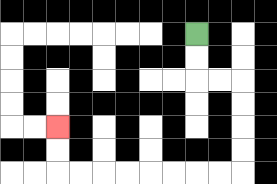{'start': '[8, 1]', 'end': '[2, 5]', 'path_directions': 'D,D,R,R,D,D,D,D,L,L,L,L,L,L,L,L,U,U', 'path_coordinates': '[[8, 1], [8, 2], [8, 3], [9, 3], [10, 3], [10, 4], [10, 5], [10, 6], [10, 7], [9, 7], [8, 7], [7, 7], [6, 7], [5, 7], [4, 7], [3, 7], [2, 7], [2, 6], [2, 5]]'}